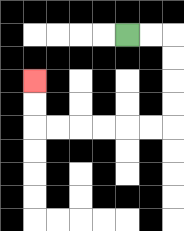{'start': '[5, 1]', 'end': '[1, 3]', 'path_directions': 'R,R,D,D,D,D,L,L,L,L,L,L,U,U', 'path_coordinates': '[[5, 1], [6, 1], [7, 1], [7, 2], [7, 3], [7, 4], [7, 5], [6, 5], [5, 5], [4, 5], [3, 5], [2, 5], [1, 5], [1, 4], [1, 3]]'}